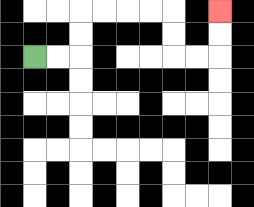{'start': '[1, 2]', 'end': '[9, 0]', 'path_directions': 'R,R,U,U,R,R,R,R,D,D,R,R,U,U', 'path_coordinates': '[[1, 2], [2, 2], [3, 2], [3, 1], [3, 0], [4, 0], [5, 0], [6, 0], [7, 0], [7, 1], [7, 2], [8, 2], [9, 2], [9, 1], [9, 0]]'}